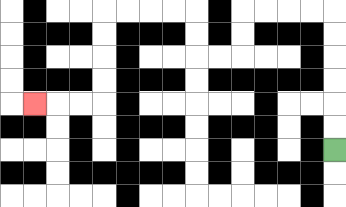{'start': '[14, 6]', 'end': '[1, 4]', 'path_directions': 'U,U,U,U,U,U,L,L,L,L,D,D,L,L,U,U,L,L,L,L,D,D,D,D,L,L,L', 'path_coordinates': '[[14, 6], [14, 5], [14, 4], [14, 3], [14, 2], [14, 1], [14, 0], [13, 0], [12, 0], [11, 0], [10, 0], [10, 1], [10, 2], [9, 2], [8, 2], [8, 1], [8, 0], [7, 0], [6, 0], [5, 0], [4, 0], [4, 1], [4, 2], [4, 3], [4, 4], [3, 4], [2, 4], [1, 4]]'}